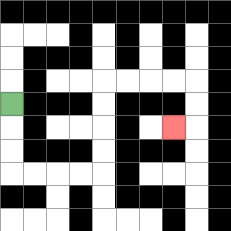{'start': '[0, 4]', 'end': '[7, 5]', 'path_directions': 'D,D,D,R,R,R,R,U,U,U,U,R,R,R,R,D,D,L', 'path_coordinates': '[[0, 4], [0, 5], [0, 6], [0, 7], [1, 7], [2, 7], [3, 7], [4, 7], [4, 6], [4, 5], [4, 4], [4, 3], [5, 3], [6, 3], [7, 3], [8, 3], [8, 4], [8, 5], [7, 5]]'}